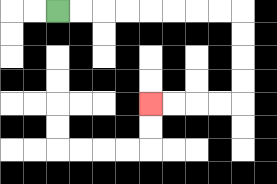{'start': '[2, 0]', 'end': '[6, 4]', 'path_directions': 'R,R,R,R,R,R,R,R,D,D,D,D,L,L,L,L', 'path_coordinates': '[[2, 0], [3, 0], [4, 0], [5, 0], [6, 0], [7, 0], [8, 0], [9, 0], [10, 0], [10, 1], [10, 2], [10, 3], [10, 4], [9, 4], [8, 4], [7, 4], [6, 4]]'}